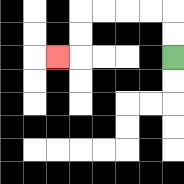{'start': '[7, 2]', 'end': '[2, 2]', 'path_directions': 'U,U,L,L,L,L,D,D,L', 'path_coordinates': '[[7, 2], [7, 1], [7, 0], [6, 0], [5, 0], [4, 0], [3, 0], [3, 1], [3, 2], [2, 2]]'}